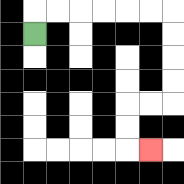{'start': '[1, 1]', 'end': '[6, 6]', 'path_directions': 'U,R,R,R,R,R,R,D,D,D,D,L,L,D,D,R', 'path_coordinates': '[[1, 1], [1, 0], [2, 0], [3, 0], [4, 0], [5, 0], [6, 0], [7, 0], [7, 1], [7, 2], [7, 3], [7, 4], [6, 4], [5, 4], [5, 5], [5, 6], [6, 6]]'}